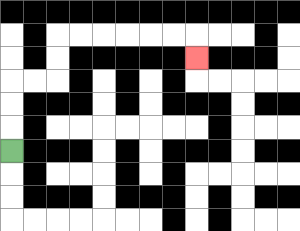{'start': '[0, 6]', 'end': '[8, 2]', 'path_directions': 'U,U,U,R,R,U,U,R,R,R,R,R,R,D', 'path_coordinates': '[[0, 6], [0, 5], [0, 4], [0, 3], [1, 3], [2, 3], [2, 2], [2, 1], [3, 1], [4, 1], [5, 1], [6, 1], [7, 1], [8, 1], [8, 2]]'}